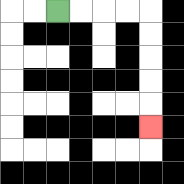{'start': '[2, 0]', 'end': '[6, 5]', 'path_directions': 'R,R,R,R,D,D,D,D,D', 'path_coordinates': '[[2, 0], [3, 0], [4, 0], [5, 0], [6, 0], [6, 1], [6, 2], [6, 3], [6, 4], [6, 5]]'}